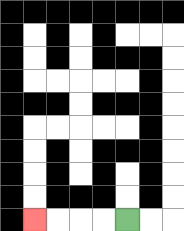{'start': '[5, 9]', 'end': '[1, 9]', 'path_directions': 'L,L,L,L', 'path_coordinates': '[[5, 9], [4, 9], [3, 9], [2, 9], [1, 9]]'}